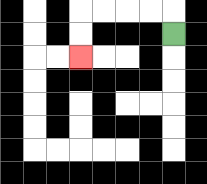{'start': '[7, 1]', 'end': '[3, 2]', 'path_directions': 'U,L,L,L,L,D,D', 'path_coordinates': '[[7, 1], [7, 0], [6, 0], [5, 0], [4, 0], [3, 0], [3, 1], [3, 2]]'}